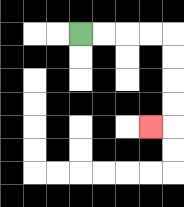{'start': '[3, 1]', 'end': '[6, 5]', 'path_directions': 'R,R,R,R,D,D,D,D,L', 'path_coordinates': '[[3, 1], [4, 1], [5, 1], [6, 1], [7, 1], [7, 2], [7, 3], [7, 4], [7, 5], [6, 5]]'}